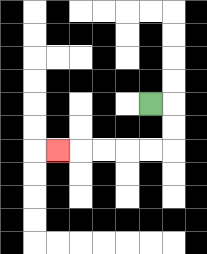{'start': '[6, 4]', 'end': '[2, 6]', 'path_directions': 'R,D,D,L,L,L,L,L', 'path_coordinates': '[[6, 4], [7, 4], [7, 5], [7, 6], [6, 6], [5, 6], [4, 6], [3, 6], [2, 6]]'}